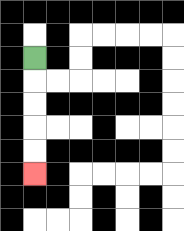{'start': '[1, 2]', 'end': '[1, 7]', 'path_directions': 'D,D,D,D,D', 'path_coordinates': '[[1, 2], [1, 3], [1, 4], [1, 5], [1, 6], [1, 7]]'}